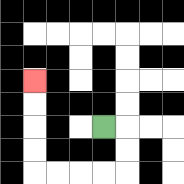{'start': '[4, 5]', 'end': '[1, 3]', 'path_directions': 'R,D,D,L,L,L,L,U,U,U,U', 'path_coordinates': '[[4, 5], [5, 5], [5, 6], [5, 7], [4, 7], [3, 7], [2, 7], [1, 7], [1, 6], [1, 5], [1, 4], [1, 3]]'}